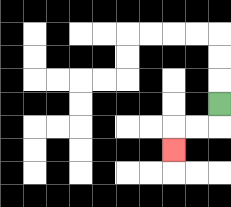{'start': '[9, 4]', 'end': '[7, 6]', 'path_directions': 'D,L,L,D', 'path_coordinates': '[[9, 4], [9, 5], [8, 5], [7, 5], [7, 6]]'}